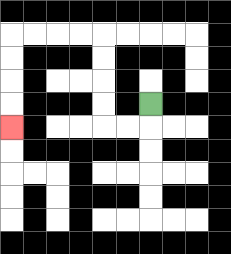{'start': '[6, 4]', 'end': '[0, 5]', 'path_directions': 'D,L,L,U,U,U,U,L,L,L,L,D,D,D,D', 'path_coordinates': '[[6, 4], [6, 5], [5, 5], [4, 5], [4, 4], [4, 3], [4, 2], [4, 1], [3, 1], [2, 1], [1, 1], [0, 1], [0, 2], [0, 3], [0, 4], [0, 5]]'}